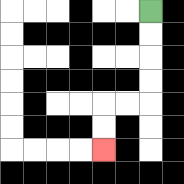{'start': '[6, 0]', 'end': '[4, 6]', 'path_directions': 'D,D,D,D,L,L,D,D', 'path_coordinates': '[[6, 0], [6, 1], [6, 2], [6, 3], [6, 4], [5, 4], [4, 4], [4, 5], [4, 6]]'}